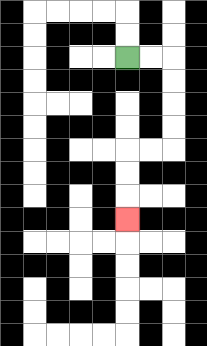{'start': '[5, 2]', 'end': '[5, 9]', 'path_directions': 'R,R,D,D,D,D,L,L,D,D,D', 'path_coordinates': '[[5, 2], [6, 2], [7, 2], [7, 3], [7, 4], [7, 5], [7, 6], [6, 6], [5, 6], [5, 7], [5, 8], [5, 9]]'}